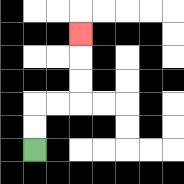{'start': '[1, 6]', 'end': '[3, 1]', 'path_directions': 'U,U,R,R,U,U,U', 'path_coordinates': '[[1, 6], [1, 5], [1, 4], [2, 4], [3, 4], [3, 3], [3, 2], [3, 1]]'}